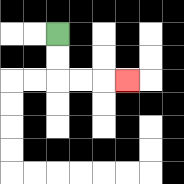{'start': '[2, 1]', 'end': '[5, 3]', 'path_directions': 'D,D,R,R,R', 'path_coordinates': '[[2, 1], [2, 2], [2, 3], [3, 3], [4, 3], [5, 3]]'}